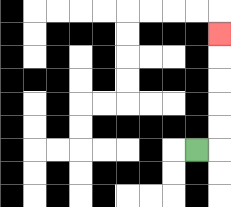{'start': '[8, 6]', 'end': '[9, 1]', 'path_directions': 'R,U,U,U,U,U', 'path_coordinates': '[[8, 6], [9, 6], [9, 5], [9, 4], [9, 3], [9, 2], [9, 1]]'}